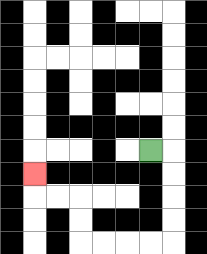{'start': '[6, 6]', 'end': '[1, 7]', 'path_directions': 'R,D,D,D,D,L,L,L,L,U,U,L,L,U', 'path_coordinates': '[[6, 6], [7, 6], [7, 7], [7, 8], [7, 9], [7, 10], [6, 10], [5, 10], [4, 10], [3, 10], [3, 9], [3, 8], [2, 8], [1, 8], [1, 7]]'}